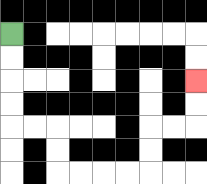{'start': '[0, 1]', 'end': '[8, 3]', 'path_directions': 'D,D,D,D,R,R,D,D,R,R,R,R,U,U,R,R,U,U', 'path_coordinates': '[[0, 1], [0, 2], [0, 3], [0, 4], [0, 5], [1, 5], [2, 5], [2, 6], [2, 7], [3, 7], [4, 7], [5, 7], [6, 7], [6, 6], [6, 5], [7, 5], [8, 5], [8, 4], [8, 3]]'}